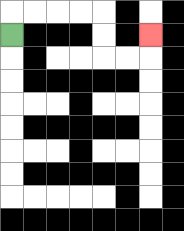{'start': '[0, 1]', 'end': '[6, 1]', 'path_directions': 'U,R,R,R,R,D,D,R,R,U', 'path_coordinates': '[[0, 1], [0, 0], [1, 0], [2, 0], [3, 0], [4, 0], [4, 1], [4, 2], [5, 2], [6, 2], [6, 1]]'}